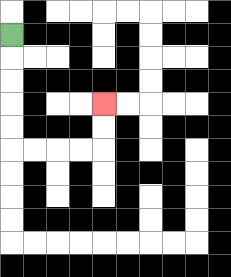{'start': '[0, 1]', 'end': '[4, 4]', 'path_directions': 'D,D,D,D,D,R,R,R,R,U,U', 'path_coordinates': '[[0, 1], [0, 2], [0, 3], [0, 4], [0, 5], [0, 6], [1, 6], [2, 6], [3, 6], [4, 6], [4, 5], [4, 4]]'}